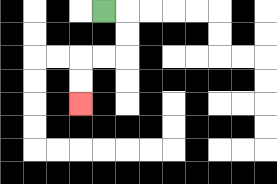{'start': '[4, 0]', 'end': '[3, 4]', 'path_directions': 'R,D,D,L,L,D,D', 'path_coordinates': '[[4, 0], [5, 0], [5, 1], [5, 2], [4, 2], [3, 2], [3, 3], [3, 4]]'}